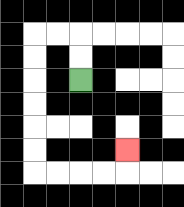{'start': '[3, 3]', 'end': '[5, 6]', 'path_directions': 'U,U,L,L,D,D,D,D,D,D,R,R,R,R,U', 'path_coordinates': '[[3, 3], [3, 2], [3, 1], [2, 1], [1, 1], [1, 2], [1, 3], [1, 4], [1, 5], [1, 6], [1, 7], [2, 7], [3, 7], [4, 7], [5, 7], [5, 6]]'}